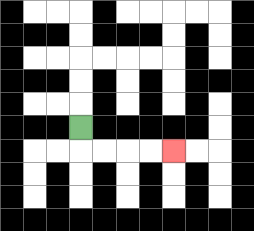{'start': '[3, 5]', 'end': '[7, 6]', 'path_directions': 'D,R,R,R,R', 'path_coordinates': '[[3, 5], [3, 6], [4, 6], [5, 6], [6, 6], [7, 6]]'}